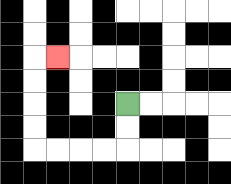{'start': '[5, 4]', 'end': '[2, 2]', 'path_directions': 'D,D,L,L,L,L,U,U,U,U,R', 'path_coordinates': '[[5, 4], [5, 5], [5, 6], [4, 6], [3, 6], [2, 6], [1, 6], [1, 5], [1, 4], [1, 3], [1, 2], [2, 2]]'}